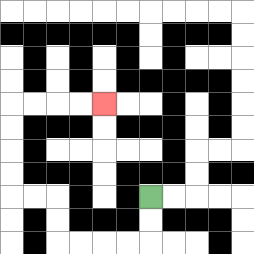{'start': '[6, 8]', 'end': '[4, 4]', 'path_directions': 'D,D,L,L,L,L,U,U,L,L,U,U,U,U,R,R,R,R', 'path_coordinates': '[[6, 8], [6, 9], [6, 10], [5, 10], [4, 10], [3, 10], [2, 10], [2, 9], [2, 8], [1, 8], [0, 8], [0, 7], [0, 6], [0, 5], [0, 4], [1, 4], [2, 4], [3, 4], [4, 4]]'}